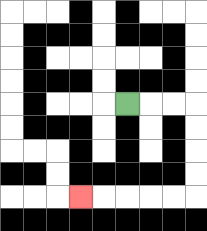{'start': '[5, 4]', 'end': '[3, 8]', 'path_directions': 'R,R,R,D,D,D,D,L,L,L,L,L', 'path_coordinates': '[[5, 4], [6, 4], [7, 4], [8, 4], [8, 5], [8, 6], [8, 7], [8, 8], [7, 8], [6, 8], [5, 8], [4, 8], [3, 8]]'}